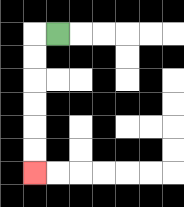{'start': '[2, 1]', 'end': '[1, 7]', 'path_directions': 'L,D,D,D,D,D,D', 'path_coordinates': '[[2, 1], [1, 1], [1, 2], [1, 3], [1, 4], [1, 5], [1, 6], [1, 7]]'}